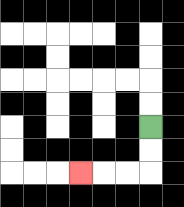{'start': '[6, 5]', 'end': '[3, 7]', 'path_directions': 'D,D,L,L,L', 'path_coordinates': '[[6, 5], [6, 6], [6, 7], [5, 7], [4, 7], [3, 7]]'}